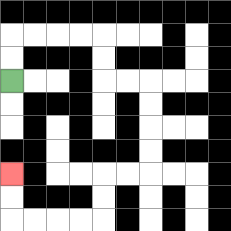{'start': '[0, 3]', 'end': '[0, 7]', 'path_directions': 'U,U,R,R,R,R,D,D,R,R,D,D,D,D,L,L,D,D,L,L,L,L,U,U', 'path_coordinates': '[[0, 3], [0, 2], [0, 1], [1, 1], [2, 1], [3, 1], [4, 1], [4, 2], [4, 3], [5, 3], [6, 3], [6, 4], [6, 5], [6, 6], [6, 7], [5, 7], [4, 7], [4, 8], [4, 9], [3, 9], [2, 9], [1, 9], [0, 9], [0, 8], [0, 7]]'}